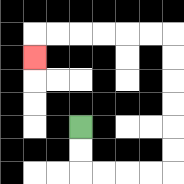{'start': '[3, 5]', 'end': '[1, 2]', 'path_directions': 'D,D,R,R,R,R,U,U,U,U,U,U,L,L,L,L,L,L,D', 'path_coordinates': '[[3, 5], [3, 6], [3, 7], [4, 7], [5, 7], [6, 7], [7, 7], [7, 6], [7, 5], [7, 4], [7, 3], [7, 2], [7, 1], [6, 1], [5, 1], [4, 1], [3, 1], [2, 1], [1, 1], [1, 2]]'}